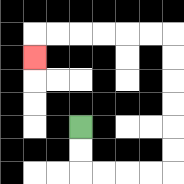{'start': '[3, 5]', 'end': '[1, 2]', 'path_directions': 'D,D,R,R,R,R,U,U,U,U,U,U,L,L,L,L,L,L,D', 'path_coordinates': '[[3, 5], [3, 6], [3, 7], [4, 7], [5, 7], [6, 7], [7, 7], [7, 6], [7, 5], [7, 4], [7, 3], [7, 2], [7, 1], [6, 1], [5, 1], [4, 1], [3, 1], [2, 1], [1, 1], [1, 2]]'}